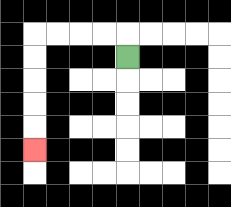{'start': '[5, 2]', 'end': '[1, 6]', 'path_directions': 'U,L,L,L,L,D,D,D,D,D', 'path_coordinates': '[[5, 2], [5, 1], [4, 1], [3, 1], [2, 1], [1, 1], [1, 2], [1, 3], [1, 4], [1, 5], [1, 6]]'}